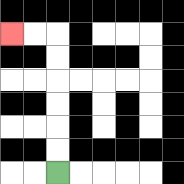{'start': '[2, 7]', 'end': '[0, 1]', 'path_directions': 'U,U,U,U,U,U,L,L', 'path_coordinates': '[[2, 7], [2, 6], [2, 5], [2, 4], [2, 3], [2, 2], [2, 1], [1, 1], [0, 1]]'}